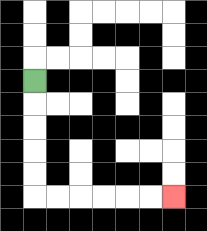{'start': '[1, 3]', 'end': '[7, 8]', 'path_directions': 'D,D,D,D,D,R,R,R,R,R,R', 'path_coordinates': '[[1, 3], [1, 4], [1, 5], [1, 6], [1, 7], [1, 8], [2, 8], [3, 8], [4, 8], [5, 8], [6, 8], [7, 8]]'}